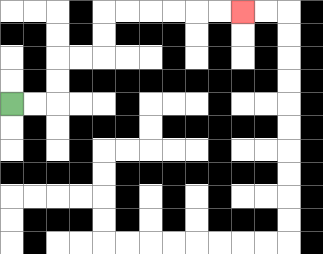{'start': '[0, 4]', 'end': '[10, 0]', 'path_directions': 'R,R,U,U,R,R,U,U,R,R,R,R,R,R', 'path_coordinates': '[[0, 4], [1, 4], [2, 4], [2, 3], [2, 2], [3, 2], [4, 2], [4, 1], [4, 0], [5, 0], [6, 0], [7, 0], [8, 0], [9, 0], [10, 0]]'}